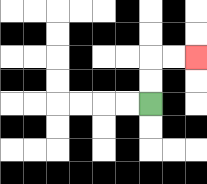{'start': '[6, 4]', 'end': '[8, 2]', 'path_directions': 'U,U,R,R', 'path_coordinates': '[[6, 4], [6, 3], [6, 2], [7, 2], [8, 2]]'}